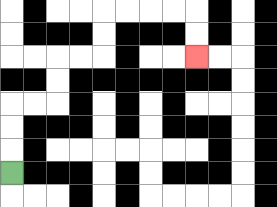{'start': '[0, 7]', 'end': '[8, 2]', 'path_directions': 'U,U,U,R,R,U,U,R,R,U,U,R,R,R,R,D,D', 'path_coordinates': '[[0, 7], [0, 6], [0, 5], [0, 4], [1, 4], [2, 4], [2, 3], [2, 2], [3, 2], [4, 2], [4, 1], [4, 0], [5, 0], [6, 0], [7, 0], [8, 0], [8, 1], [8, 2]]'}